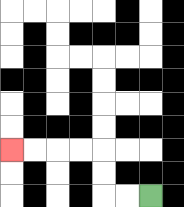{'start': '[6, 8]', 'end': '[0, 6]', 'path_directions': 'L,L,U,U,L,L,L,L', 'path_coordinates': '[[6, 8], [5, 8], [4, 8], [4, 7], [4, 6], [3, 6], [2, 6], [1, 6], [0, 6]]'}